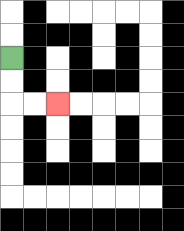{'start': '[0, 2]', 'end': '[2, 4]', 'path_directions': 'D,D,R,R', 'path_coordinates': '[[0, 2], [0, 3], [0, 4], [1, 4], [2, 4]]'}